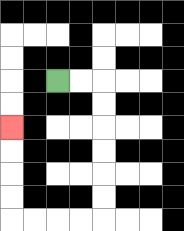{'start': '[2, 3]', 'end': '[0, 5]', 'path_directions': 'R,R,D,D,D,D,D,D,L,L,L,L,U,U,U,U', 'path_coordinates': '[[2, 3], [3, 3], [4, 3], [4, 4], [4, 5], [4, 6], [4, 7], [4, 8], [4, 9], [3, 9], [2, 9], [1, 9], [0, 9], [0, 8], [0, 7], [0, 6], [0, 5]]'}